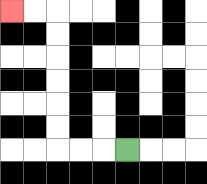{'start': '[5, 6]', 'end': '[0, 0]', 'path_directions': 'L,L,L,U,U,U,U,U,U,L,L', 'path_coordinates': '[[5, 6], [4, 6], [3, 6], [2, 6], [2, 5], [2, 4], [2, 3], [2, 2], [2, 1], [2, 0], [1, 0], [0, 0]]'}